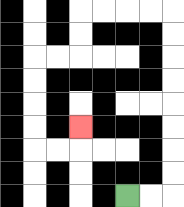{'start': '[5, 8]', 'end': '[3, 5]', 'path_directions': 'R,R,U,U,U,U,U,U,U,U,L,L,L,L,D,D,L,L,D,D,D,D,R,R,U', 'path_coordinates': '[[5, 8], [6, 8], [7, 8], [7, 7], [7, 6], [7, 5], [7, 4], [7, 3], [7, 2], [7, 1], [7, 0], [6, 0], [5, 0], [4, 0], [3, 0], [3, 1], [3, 2], [2, 2], [1, 2], [1, 3], [1, 4], [1, 5], [1, 6], [2, 6], [3, 6], [3, 5]]'}